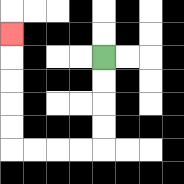{'start': '[4, 2]', 'end': '[0, 1]', 'path_directions': 'D,D,D,D,L,L,L,L,U,U,U,U,U', 'path_coordinates': '[[4, 2], [4, 3], [4, 4], [4, 5], [4, 6], [3, 6], [2, 6], [1, 6], [0, 6], [0, 5], [0, 4], [0, 3], [0, 2], [0, 1]]'}